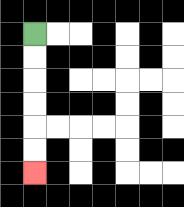{'start': '[1, 1]', 'end': '[1, 7]', 'path_directions': 'D,D,D,D,D,D', 'path_coordinates': '[[1, 1], [1, 2], [1, 3], [1, 4], [1, 5], [1, 6], [1, 7]]'}